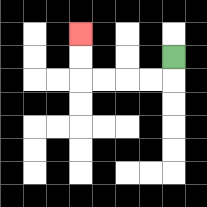{'start': '[7, 2]', 'end': '[3, 1]', 'path_directions': 'D,L,L,L,L,U,U', 'path_coordinates': '[[7, 2], [7, 3], [6, 3], [5, 3], [4, 3], [3, 3], [3, 2], [3, 1]]'}